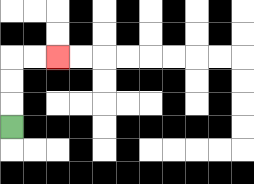{'start': '[0, 5]', 'end': '[2, 2]', 'path_directions': 'U,U,U,R,R', 'path_coordinates': '[[0, 5], [0, 4], [0, 3], [0, 2], [1, 2], [2, 2]]'}